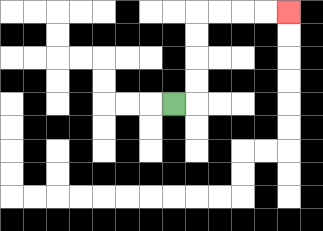{'start': '[7, 4]', 'end': '[12, 0]', 'path_directions': 'R,U,U,U,U,R,R,R,R', 'path_coordinates': '[[7, 4], [8, 4], [8, 3], [8, 2], [8, 1], [8, 0], [9, 0], [10, 0], [11, 0], [12, 0]]'}